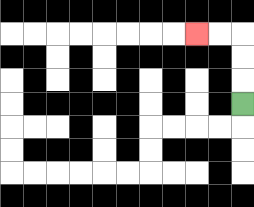{'start': '[10, 4]', 'end': '[8, 1]', 'path_directions': 'U,U,U,L,L', 'path_coordinates': '[[10, 4], [10, 3], [10, 2], [10, 1], [9, 1], [8, 1]]'}